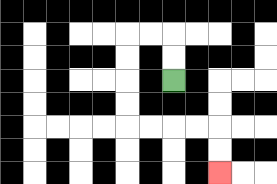{'start': '[7, 3]', 'end': '[9, 7]', 'path_directions': 'U,U,L,L,D,D,D,D,R,R,R,R,D,D', 'path_coordinates': '[[7, 3], [7, 2], [7, 1], [6, 1], [5, 1], [5, 2], [5, 3], [5, 4], [5, 5], [6, 5], [7, 5], [8, 5], [9, 5], [9, 6], [9, 7]]'}